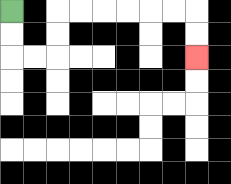{'start': '[0, 0]', 'end': '[8, 2]', 'path_directions': 'D,D,R,R,U,U,R,R,R,R,R,R,D,D', 'path_coordinates': '[[0, 0], [0, 1], [0, 2], [1, 2], [2, 2], [2, 1], [2, 0], [3, 0], [4, 0], [5, 0], [6, 0], [7, 0], [8, 0], [8, 1], [8, 2]]'}